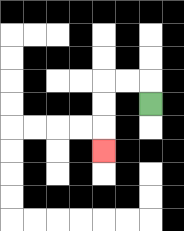{'start': '[6, 4]', 'end': '[4, 6]', 'path_directions': 'U,L,L,D,D,D', 'path_coordinates': '[[6, 4], [6, 3], [5, 3], [4, 3], [4, 4], [4, 5], [4, 6]]'}